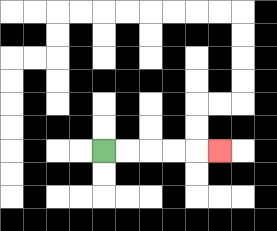{'start': '[4, 6]', 'end': '[9, 6]', 'path_directions': 'R,R,R,R,R', 'path_coordinates': '[[4, 6], [5, 6], [6, 6], [7, 6], [8, 6], [9, 6]]'}